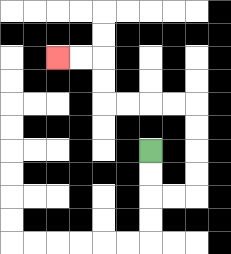{'start': '[6, 6]', 'end': '[2, 2]', 'path_directions': 'D,D,R,R,U,U,U,U,L,L,L,L,U,U,L,L', 'path_coordinates': '[[6, 6], [6, 7], [6, 8], [7, 8], [8, 8], [8, 7], [8, 6], [8, 5], [8, 4], [7, 4], [6, 4], [5, 4], [4, 4], [4, 3], [4, 2], [3, 2], [2, 2]]'}